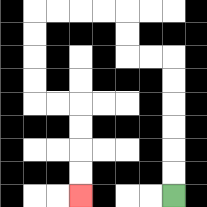{'start': '[7, 8]', 'end': '[3, 8]', 'path_directions': 'U,U,U,U,U,U,L,L,U,U,L,L,L,L,D,D,D,D,R,R,D,D,D,D', 'path_coordinates': '[[7, 8], [7, 7], [7, 6], [7, 5], [7, 4], [7, 3], [7, 2], [6, 2], [5, 2], [5, 1], [5, 0], [4, 0], [3, 0], [2, 0], [1, 0], [1, 1], [1, 2], [1, 3], [1, 4], [2, 4], [3, 4], [3, 5], [3, 6], [3, 7], [3, 8]]'}